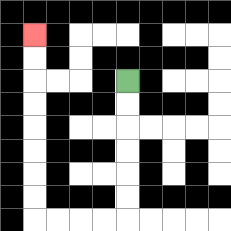{'start': '[5, 3]', 'end': '[1, 1]', 'path_directions': 'D,D,D,D,D,D,L,L,L,L,U,U,U,U,U,U,U,U', 'path_coordinates': '[[5, 3], [5, 4], [5, 5], [5, 6], [5, 7], [5, 8], [5, 9], [4, 9], [3, 9], [2, 9], [1, 9], [1, 8], [1, 7], [1, 6], [1, 5], [1, 4], [1, 3], [1, 2], [1, 1]]'}